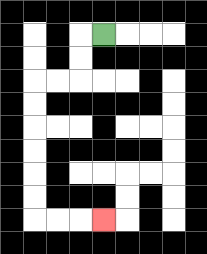{'start': '[4, 1]', 'end': '[4, 9]', 'path_directions': 'L,D,D,L,L,D,D,D,D,D,D,R,R,R', 'path_coordinates': '[[4, 1], [3, 1], [3, 2], [3, 3], [2, 3], [1, 3], [1, 4], [1, 5], [1, 6], [1, 7], [1, 8], [1, 9], [2, 9], [3, 9], [4, 9]]'}